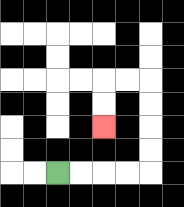{'start': '[2, 7]', 'end': '[4, 5]', 'path_directions': 'R,R,R,R,U,U,U,U,L,L,D,D', 'path_coordinates': '[[2, 7], [3, 7], [4, 7], [5, 7], [6, 7], [6, 6], [6, 5], [6, 4], [6, 3], [5, 3], [4, 3], [4, 4], [4, 5]]'}